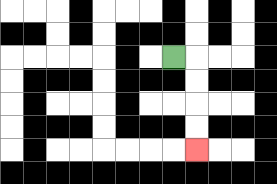{'start': '[7, 2]', 'end': '[8, 6]', 'path_directions': 'R,D,D,D,D', 'path_coordinates': '[[7, 2], [8, 2], [8, 3], [8, 4], [8, 5], [8, 6]]'}